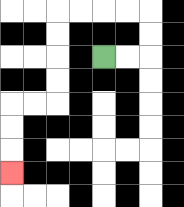{'start': '[4, 2]', 'end': '[0, 7]', 'path_directions': 'R,R,U,U,L,L,L,L,D,D,D,D,L,L,D,D,D', 'path_coordinates': '[[4, 2], [5, 2], [6, 2], [6, 1], [6, 0], [5, 0], [4, 0], [3, 0], [2, 0], [2, 1], [2, 2], [2, 3], [2, 4], [1, 4], [0, 4], [0, 5], [0, 6], [0, 7]]'}